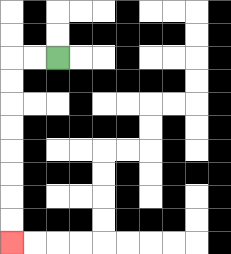{'start': '[2, 2]', 'end': '[0, 10]', 'path_directions': 'L,L,D,D,D,D,D,D,D,D', 'path_coordinates': '[[2, 2], [1, 2], [0, 2], [0, 3], [0, 4], [0, 5], [0, 6], [0, 7], [0, 8], [0, 9], [0, 10]]'}